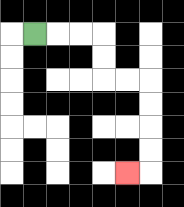{'start': '[1, 1]', 'end': '[5, 7]', 'path_directions': 'R,R,R,D,D,R,R,D,D,D,D,L', 'path_coordinates': '[[1, 1], [2, 1], [3, 1], [4, 1], [4, 2], [4, 3], [5, 3], [6, 3], [6, 4], [6, 5], [6, 6], [6, 7], [5, 7]]'}